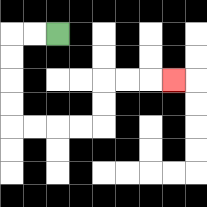{'start': '[2, 1]', 'end': '[7, 3]', 'path_directions': 'L,L,D,D,D,D,R,R,R,R,U,U,R,R,R', 'path_coordinates': '[[2, 1], [1, 1], [0, 1], [0, 2], [0, 3], [0, 4], [0, 5], [1, 5], [2, 5], [3, 5], [4, 5], [4, 4], [4, 3], [5, 3], [6, 3], [7, 3]]'}